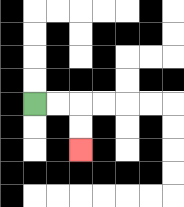{'start': '[1, 4]', 'end': '[3, 6]', 'path_directions': 'R,R,D,D', 'path_coordinates': '[[1, 4], [2, 4], [3, 4], [3, 5], [3, 6]]'}